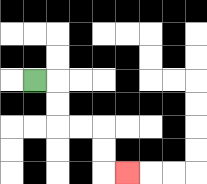{'start': '[1, 3]', 'end': '[5, 7]', 'path_directions': 'R,D,D,R,R,D,D,R', 'path_coordinates': '[[1, 3], [2, 3], [2, 4], [2, 5], [3, 5], [4, 5], [4, 6], [4, 7], [5, 7]]'}